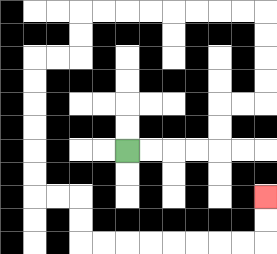{'start': '[5, 6]', 'end': '[11, 8]', 'path_directions': 'R,R,R,R,U,U,R,R,U,U,U,U,L,L,L,L,L,L,L,L,D,D,L,L,D,D,D,D,D,D,R,R,D,D,R,R,R,R,R,R,R,R,U,U', 'path_coordinates': '[[5, 6], [6, 6], [7, 6], [8, 6], [9, 6], [9, 5], [9, 4], [10, 4], [11, 4], [11, 3], [11, 2], [11, 1], [11, 0], [10, 0], [9, 0], [8, 0], [7, 0], [6, 0], [5, 0], [4, 0], [3, 0], [3, 1], [3, 2], [2, 2], [1, 2], [1, 3], [1, 4], [1, 5], [1, 6], [1, 7], [1, 8], [2, 8], [3, 8], [3, 9], [3, 10], [4, 10], [5, 10], [6, 10], [7, 10], [8, 10], [9, 10], [10, 10], [11, 10], [11, 9], [11, 8]]'}